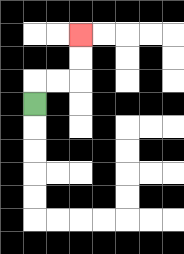{'start': '[1, 4]', 'end': '[3, 1]', 'path_directions': 'U,R,R,U,U', 'path_coordinates': '[[1, 4], [1, 3], [2, 3], [3, 3], [3, 2], [3, 1]]'}